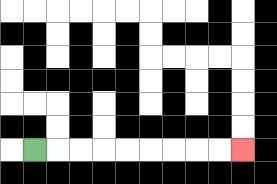{'start': '[1, 6]', 'end': '[10, 6]', 'path_directions': 'R,R,R,R,R,R,R,R,R', 'path_coordinates': '[[1, 6], [2, 6], [3, 6], [4, 6], [5, 6], [6, 6], [7, 6], [8, 6], [9, 6], [10, 6]]'}